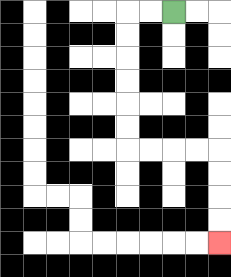{'start': '[7, 0]', 'end': '[9, 10]', 'path_directions': 'L,L,D,D,D,D,D,D,R,R,R,R,D,D,D,D', 'path_coordinates': '[[7, 0], [6, 0], [5, 0], [5, 1], [5, 2], [5, 3], [5, 4], [5, 5], [5, 6], [6, 6], [7, 6], [8, 6], [9, 6], [9, 7], [9, 8], [9, 9], [9, 10]]'}